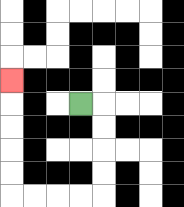{'start': '[3, 4]', 'end': '[0, 3]', 'path_directions': 'R,D,D,D,D,L,L,L,L,U,U,U,U,U', 'path_coordinates': '[[3, 4], [4, 4], [4, 5], [4, 6], [4, 7], [4, 8], [3, 8], [2, 8], [1, 8], [0, 8], [0, 7], [0, 6], [0, 5], [0, 4], [0, 3]]'}